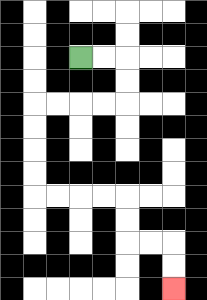{'start': '[3, 2]', 'end': '[7, 12]', 'path_directions': 'R,R,D,D,L,L,L,L,D,D,D,D,R,R,R,R,D,D,R,R,D,D', 'path_coordinates': '[[3, 2], [4, 2], [5, 2], [5, 3], [5, 4], [4, 4], [3, 4], [2, 4], [1, 4], [1, 5], [1, 6], [1, 7], [1, 8], [2, 8], [3, 8], [4, 8], [5, 8], [5, 9], [5, 10], [6, 10], [7, 10], [7, 11], [7, 12]]'}